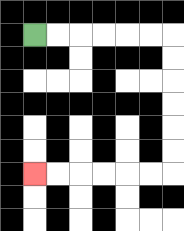{'start': '[1, 1]', 'end': '[1, 7]', 'path_directions': 'R,R,R,R,R,R,D,D,D,D,D,D,L,L,L,L,L,L', 'path_coordinates': '[[1, 1], [2, 1], [3, 1], [4, 1], [5, 1], [6, 1], [7, 1], [7, 2], [7, 3], [7, 4], [7, 5], [7, 6], [7, 7], [6, 7], [5, 7], [4, 7], [3, 7], [2, 7], [1, 7]]'}